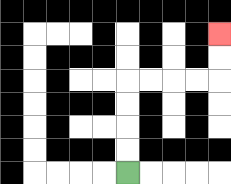{'start': '[5, 7]', 'end': '[9, 1]', 'path_directions': 'U,U,U,U,R,R,R,R,U,U', 'path_coordinates': '[[5, 7], [5, 6], [5, 5], [5, 4], [5, 3], [6, 3], [7, 3], [8, 3], [9, 3], [9, 2], [9, 1]]'}